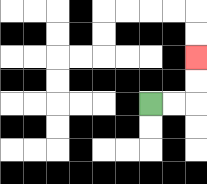{'start': '[6, 4]', 'end': '[8, 2]', 'path_directions': 'R,R,U,U', 'path_coordinates': '[[6, 4], [7, 4], [8, 4], [8, 3], [8, 2]]'}